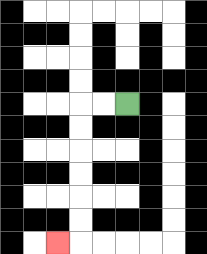{'start': '[5, 4]', 'end': '[2, 10]', 'path_directions': 'L,L,D,D,D,D,D,D,L', 'path_coordinates': '[[5, 4], [4, 4], [3, 4], [3, 5], [3, 6], [3, 7], [3, 8], [3, 9], [3, 10], [2, 10]]'}